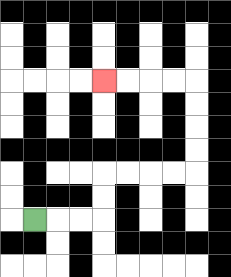{'start': '[1, 9]', 'end': '[4, 3]', 'path_directions': 'R,R,R,U,U,R,R,R,R,U,U,U,U,L,L,L,L', 'path_coordinates': '[[1, 9], [2, 9], [3, 9], [4, 9], [4, 8], [4, 7], [5, 7], [6, 7], [7, 7], [8, 7], [8, 6], [8, 5], [8, 4], [8, 3], [7, 3], [6, 3], [5, 3], [4, 3]]'}